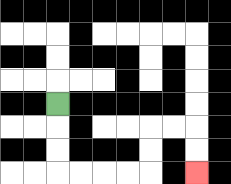{'start': '[2, 4]', 'end': '[8, 7]', 'path_directions': 'D,D,D,R,R,R,R,U,U,R,R,D,D', 'path_coordinates': '[[2, 4], [2, 5], [2, 6], [2, 7], [3, 7], [4, 7], [5, 7], [6, 7], [6, 6], [6, 5], [7, 5], [8, 5], [8, 6], [8, 7]]'}